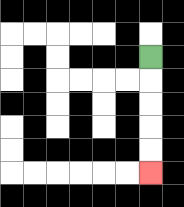{'start': '[6, 2]', 'end': '[6, 7]', 'path_directions': 'D,D,D,D,D', 'path_coordinates': '[[6, 2], [6, 3], [6, 4], [6, 5], [6, 6], [6, 7]]'}